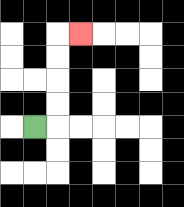{'start': '[1, 5]', 'end': '[3, 1]', 'path_directions': 'R,U,U,U,U,R', 'path_coordinates': '[[1, 5], [2, 5], [2, 4], [2, 3], [2, 2], [2, 1], [3, 1]]'}